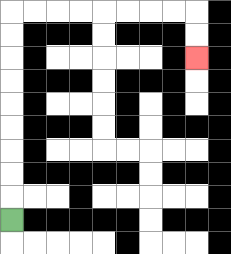{'start': '[0, 9]', 'end': '[8, 2]', 'path_directions': 'U,U,U,U,U,U,U,U,U,R,R,R,R,R,R,R,R,D,D', 'path_coordinates': '[[0, 9], [0, 8], [0, 7], [0, 6], [0, 5], [0, 4], [0, 3], [0, 2], [0, 1], [0, 0], [1, 0], [2, 0], [3, 0], [4, 0], [5, 0], [6, 0], [7, 0], [8, 0], [8, 1], [8, 2]]'}